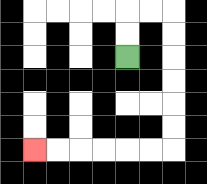{'start': '[5, 2]', 'end': '[1, 6]', 'path_directions': 'U,U,R,R,D,D,D,D,D,D,L,L,L,L,L,L', 'path_coordinates': '[[5, 2], [5, 1], [5, 0], [6, 0], [7, 0], [7, 1], [7, 2], [7, 3], [7, 4], [7, 5], [7, 6], [6, 6], [5, 6], [4, 6], [3, 6], [2, 6], [1, 6]]'}